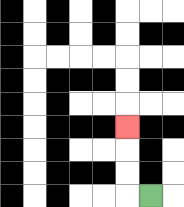{'start': '[6, 8]', 'end': '[5, 5]', 'path_directions': 'L,U,U,U', 'path_coordinates': '[[6, 8], [5, 8], [5, 7], [5, 6], [5, 5]]'}